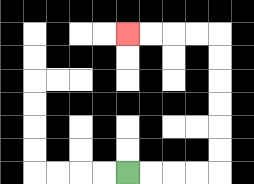{'start': '[5, 7]', 'end': '[5, 1]', 'path_directions': 'R,R,R,R,U,U,U,U,U,U,L,L,L,L', 'path_coordinates': '[[5, 7], [6, 7], [7, 7], [8, 7], [9, 7], [9, 6], [9, 5], [9, 4], [9, 3], [9, 2], [9, 1], [8, 1], [7, 1], [6, 1], [5, 1]]'}